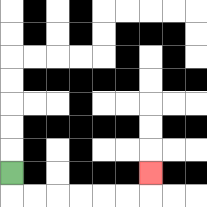{'start': '[0, 7]', 'end': '[6, 7]', 'path_directions': 'D,R,R,R,R,R,R,U', 'path_coordinates': '[[0, 7], [0, 8], [1, 8], [2, 8], [3, 8], [4, 8], [5, 8], [6, 8], [6, 7]]'}